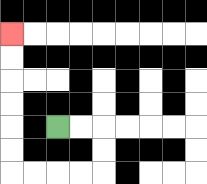{'start': '[2, 5]', 'end': '[0, 1]', 'path_directions': 'R,R,D,D,L,L,L,L,U,U,U,U,U,U', 'path_coordinates': '[[2, 5], [3, 5], [4, 5], [4, 6], [4, 7], [3, 7], [2, 7], [1, 7], [0, 7], [0, 6], [0, 5], [0, 4], [0, 3], [0, 2], [0, 1]]'}